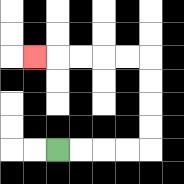{'start': '[2, 6]', 'end': '[1, 2]', 'path_directions': 'R,R,R,R,U,U,U,U,L,L,L,L,L', 'path_coordinates': '[[2, 6], [3, 6], [4, 6], [5, 6], [6, 6], [6, 5], [6, 4], [6, 3], [6, 2], [5, 2], [4, 2], [3, 2], [2, 2], [1, 2]]'}